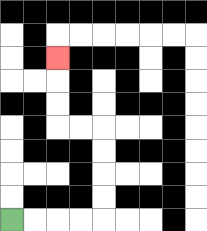{'start': '[0, 9]', 'end': '[2, 2]', 'path_directions': 'R,R,R,R,U,U,U,U,L,L,U,U,U', 'path_coordinates': '[[0, 9], [1, 9], [2, 9], [3, 9], [4, 9], [4, 8], [4, 7], [4, 6], [4, 5], [3, 5], [2, 5], [2, 4], [2, 3], [2, 2]]'}